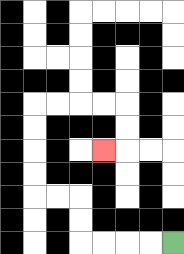{'start': '[7, 10]', 'end': '[4, 6]', 'path_directions': 'L,L,L,L,U,U,L,L,U,U,U,U,R,R,R,R,D,D,L', 'path_coordinates': '[[7, 10], [6, 10], [5, 10], [4, 10], [3, 10], [3, 9], [3, 8], [2, 8], [1, 8], [1, 7], [1, 6], [1, 5], [1, 4], [2, 4], [3, 4], [4, 4], [5, 4], [5, 5], [5, 6], [4, 6]]'}